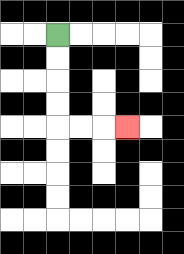{'start': '[2, 1]', 'end': '[5, 5]', 'path_directions': 'D,D,D,D,R,R,R', 'path_coordinates': '[[2, 1], [2, 2], [2, 3], [2, 4], [2, 5], [3, 5], [4, 5], [5, 5]]'}